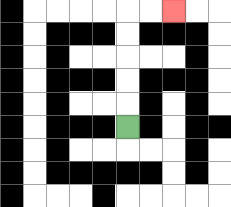{'start': '[5, 5]', 'end': '[7, 0]', 'path_directions': 'U,U,U,U,U,R,R', 'path_coordinates': '[[5, 5], [5, 4], [5, 3], [5, 2], [5, 1], [5, 0], [6, 0], [7, 0]]'}